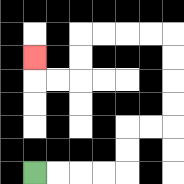{'start': '[1, 7]', 'end': '[1, 2]', 'path_directions': 'R,R,R,R,U,U,R,R,U,U,U,U,L,L,L,L,D,D,L,L,U', 'path_coordinates': '[[1, 7], [2, 7], [3, 7], [4, 7], [5, 7], [5, 6], [5, 5], [6, 5], [7, 5], [7, 4], [7, 3], [7, 2], [7, 1], [6, 1], [5, 1], [4, 1], [3, 1], [3, 2], [3, 3], [2, 3], [1, 3], [1, 2]]'}